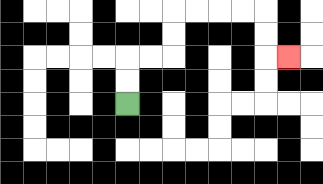{'start': '[5, 4]', 'end': '[12, 2]', 'path_directions': 'U,U,R,R,U,U,R,R,R,R,D,D,R', 'path_coordinates': '[[5, 4], [5, 3], [5, 2], [6, 2], [7, 2], [7, 1], [7, 0], [8, 0], [9, 0], [10, 0], [11, 0], [11, 1], [11, 2], [12, 2]]'}